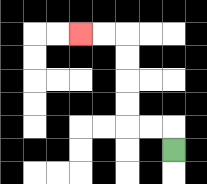{'start': '[7, 6]', 'end': '[3, 1]', 'path_directions': 'U,L,L,U,U,U,U,L,L', 'path_coordinates': '[[7, 6], [7, 5], [6, 5], [5, 5], [5, 4], [5, 3], [5, 2], [5, 1], [4, 1], [3, 1]]'}